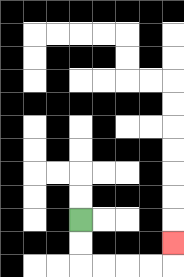{'start': '[3, 9]', 'end': '[7, 10]', 'path_directions': 'D,D,R,R,R,R,U', 'path_coordinates': '[[3, 9], [3, 10], [3, 11], [4, 11], [5, 11], [6, 11], [7, 11], [7, 10]]'}